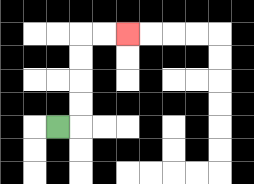{'start': '[2, 5]', 'end': '[5, 1]', 'path_directions': 'R,U,U,U,U,R,R', 'path_coordinates': '[[2, 5], [3, 5], [3, 4], [3, 3], [3, 2], [3, 1], [4, 1], [5, 1]]'}